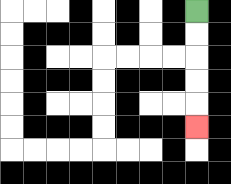{'start': '[8, 0]', 'end': '[8, 5]', 'path_directions': 'D,D,D,D,D', 'path_coordinates': '[[8, 0], [8, 1], [8, 2], [8, 3], [8, 4], [8, 5]]'}